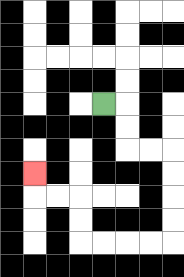{'start': '[4, 4]', 'end': '[1, 7]', 'path_directions': 'R,D,D,R,R,D,D,D,D,L,L,L,L,U,U,L,L,U', 'path_coordinates': '[[4, 4], [5, 4], [5, 5], [5, 6], [6, 6], [7, 6], [7, 7], [7, 8], [7, 9], [7, 10], [6, 10], [5, 10], [4, 10], [3, 10], [3, 9], [3, 8], [2, 8], [1, 8], [1, 7]]'}